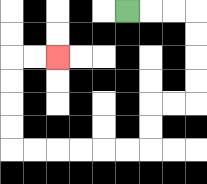{'start': '[5, 0]', 'end': '[2, 2]', 'path_directions': 'R,R,R,D,D,D,D,L,L,D,D,L,L,L,L,L,L,U,U,U,U,R,R', 'path_coordinates': '[[5, 0], [6, 0], [7, 0], [8, 0], [8, 1], [8, 2], [8, 3], [8, 4], [7, 4], [6, 4], [6, 5], [6, 6], [5, 6], [4, 6], [3, 6], [2, 6], [1, 6], [0, 6], [0, 5], [0, 4], [0, 3], [0, 2], [1, 2], [2, 2]]'}